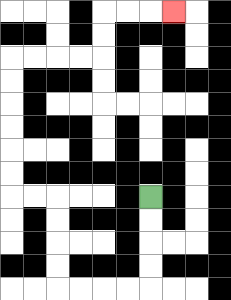{'start': '[6, 8]', 'end': '[7, 0]', 'path_directions': 'D,D,D,D,L,L,L,L,U,U,U,U,L,L,U,U,U,U,U,U,R,R,R,R,U,U,R,R,R', 'path_coordinates': '[[6, 8], [6, 9], [6, 10], [6, 11], [6, 12], [5, 12], [4, 12], [3, 12], [2, 12], [2, 11], [2, 10], [2, 9], [2, 8], [1, 8], [0, 8], [0, 7], [0, 6], [0, 5], [0, 4], [0, 3], [0, 2], [1, 2], [2, 2], [3, 2], [4, 2], [4, 1], [4, 0], [5, 0], [6, 0], [7, 0]]'}